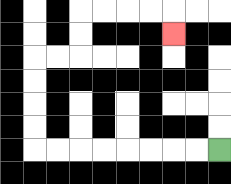{'start': '[9, 6]', 'end': '[7, 1]', 'path_directions': 'L,L,L,L,L,L,L,L,U,U,U,U,R,R,U,U,R,R,R,R,D', 'path_coordinates': '[[9, 6], [8, 6], [7, 6], [6, 6], [5, 6], [4, 6], [3, 6], [2, 6], [1, 6], [1, 5], [1, 4], [1, 3], [1, 2], [2, 2], [3, 2], [3, 1], [3, 0], [4, 0], [5, 0], [6, 0], [7, 0], [7, 1]]'}